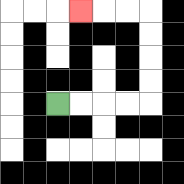{'start': '[2, 4]', 'end': '[3, 0]', 'path_directions': 'R,R,R,R,U,U,U,U,L,L,L', 'path_coordinates': '[[2, 4], [3, 4], [4, 4], [5, 4], [6, 4], [6, 3], [6, 2], [6, 1], [6, 0], [5, 0], [4, 0], [3, 0]]'}